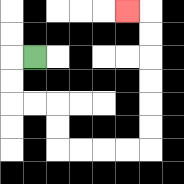{'start': '[1, 2]', 'end': '[5, 0]', 'path_directions': 'L,D,D,R,R,D,D,R,R,R,R,U,U,U,U,U,U,L', 'path_coordinates': '[[1, 2], [0, 2], [0, 3], [0, 4], [1, 4], [2, 4], [2, 5], [2, 6], [3, 6], [4, 6], [5, 6], [6, 6], [6, 5], [6, 4], [6, 3], [6, 2], [6, 1], [6, 0], [5, 0]]'}